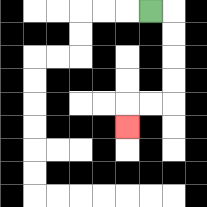{'start': '[6, 0]', 'end': '[5, 5]', 'path_directions': 'R,D,D,D,D,L,L,D', 'path_coordinates': '[[6, 0], [7, 0], [7, 1], [7, 2], [7, 3], [7, 4], [6, 4], [5, 4], [5, 5]]'}